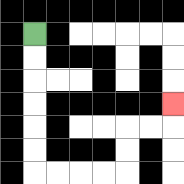{'start': '[1, 1]', 'end': '[7, 4]', 'path_directions': 'D,D,D,D,D,D,R,R,R,R,U,U,R,R,U', 'path_coordinates': '[[1, 1], [1, 2], [1, 3], [1, 4], [1, 5], [1, 6], [1, 7], [2, 7], [3, 7], [4, 7], [5, 7], [5, 6], [5, 5], [6, 5], [7, 5], [7, 4]]'}